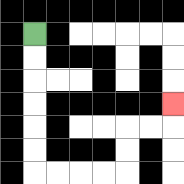{'start': '[1, 1]', 'end': '[7, 4]', 'path_directions': 'D,D,D,D,D,D,R,R,R,R,U,U,R,R,U', 'path_coordinates': '[[1, 1], [1, 2], [1, 3], [1, 4], [1, 5], [1, 6], [1, 7], [2, 7], [3, 7], [4, 7], [5, 7], [5, 6], [5, 5], [6, 5], [7, 5], [7, 4]]'}